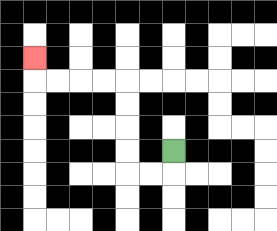{'start': '[7, 6]', 'end': '[1, 2]', 'path_directions': 'D,L,L,U,U,U,U,L,L,L,L,U', 'path_coordinates': '[[7, 6], [7, 7], [6, 7], [5, 7], [5, 6], [5, 5], [5, 4], [5, 3], [4, 3], [3, 3], [2, 3], [1, 3], [1, 2]]'}